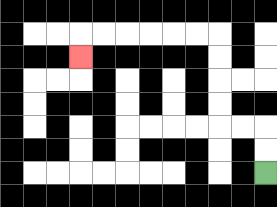{'start': '[11, 7]', 'end': '[3, 2]', 'path_directions': 'U,U,L,L,U,U,U,U,L,L,L,L,L,L,D', 'path_coordinates': '[[11, 7], [11, 6], [11, 5], [10, 5], [9, 5], [9, 4], [9, 3], [9, 2], [9, 1], [8, 1], [7, 1], [6, 1], [5, 1], [4, 1], [3, 1], [3, 2]]'}